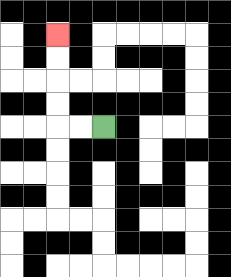{'start': '[4, 5]', 'end': '[2, 1]', 'path_directions': 'L,L,U,U,U,U', 'path_coordinates': '[[4, 5], [3, 5], [2, 5], [2, 4], [2, 3], [2, 2], [2, 1]]'}